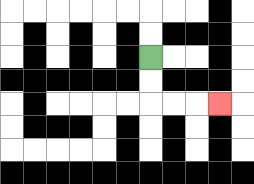{'start': '[6, 2]', 'end': '[9, 4]', 'path_directions': 'D,D,R,R,R', 'path_coordinates': '[[6, 2], [6, 3], [6, 4], [7, 4], [8, 4], [9, 4]]'}